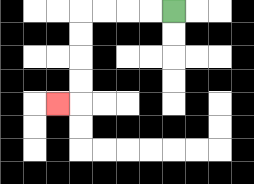{'start': '[7, 0]', 'end': '[2, 4]', 'path_directions': 'L,L,L,L,D,D,D,D,L', 'path_coordinates': '[[7, 0], [6, 0], [5, 0], [4, 0], [3, 0], [3, 1], [3, 2], [3, 3], [3, 4], [2, 4]]'}